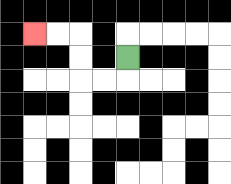{'start': '[5, 2]', 'end': '[1, 1]', 'path_directions': 'D,L,L,U,U,L,L', 'path_coordinates': '[[5, 2], [5, 3], [4, 3], [3, 3], [3, 2], [3, 1], [2, 1], [1, 1]]'}